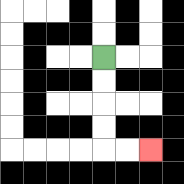{'start': '[4, 2]', 'end': '[6, 6]', 'path_directions': 'D,D,D,D,R,R', 'path_coordinates': '[[4, 2], [4, 3], [4, 4], [4, 5], [4, 6], [5, 6], [6, 6]]'}